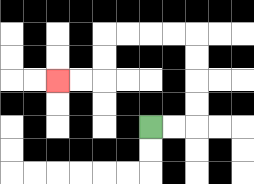{'start': '[6, 5]', 'end': '[2, 3]', 'path_directions': 'R,R,U,U,U,U,L,L,L,L,D,D,L,L', 'path_coordinates': '[[6, 5], [7, 5], [8, 5], [8, 4], [8, 3], [8, 2], [8, 1], [7, 1], [6, 1], [5, 1], [4, 1], [4, 2], [4, 3], [3, 3], [2, 3]]'}